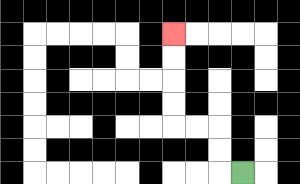{'start': '[10, 7]', 'end': '[7, 1]', 'path_directions': 'L,U,U,L,L,U,U,U,U', 'path_coordinates': '[[10, 7], [9, 7], [9, 6], [9, 5], [8, 5], [7, 5], [7, 4], [7, 3], [7, 2], [7, 1]]'}